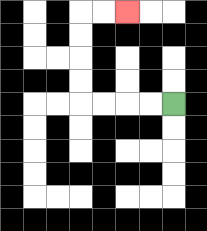{'start': '[7, 4]', 'end': '[5, 0]', 'path_directions': 'L,L,L,L,U,U,U,U,R,R', 'path_coordinates': '[[7, 4], [6, 4], [5, 4], [4, 4], [3, 4], [3, 3], [3, 2], [3, 1], [3, 0], [4, 0], [5, 0]]'}